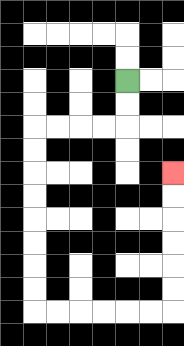{'start': '[5, 3]', 'end': '[7, 7]', 'path_directions': 'D,D,L,L,L,L,D,D,D,D,D,D,D,D,R,R,R,R,R,R,U,U,U,U,U,U', 'path_coordinates': '[[5, 3], [5, 4], [5, 5], [4, 5], [3, 5], [2, 5], [1, 5], [1, 6], [1, 7], [1, 8], [1, 9], [1, 10], [1, 11], [1, 12], [1, 13], [2, 13], [3, 13], [4, 13], [5, 13], [6, 13], [7, 13], [7, 12], [7, 11], [7, 10], [7, 9], [7, 8], [7, 7]]'}